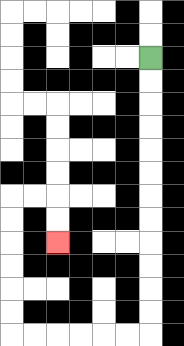{'start': '[6, 2]', 'end': '[2, 10]', 'path_directions': 'D,D,D,D,D,D,D,D,D,D,D,D,L,L,L,L,L,L,U,U,U,U,U,U,R,R,D,D', 'path_coordinates': '[[6, 2], [6, 3], [6, 4], [6, 5], [6, 6], [6, 7], [6, 8], [6, 9], [6, 10], [6, 11], [6, 12], [6, 13], [6, 14], [5, 14], [4, 14], [3, 14], [2, 14], [1, 14], [0, 14], [0, 13], [0, 12], [0, 11], [0, 10], [0, 9], [0, 8], [1, 8], [2, 8], [2, 9], [2, 10]]'}